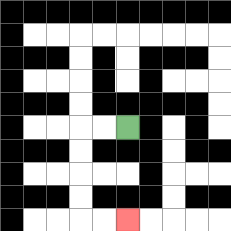{'start': '[5, 5]', 'end': '[5, 9]', 'path_directions': 'L,L,D,D,D,D,R,R', 'path_coordinates': '[[5, 5], [4, 5], [3, 5], [3, 6], [3, 7], [3, 8], [3, 9], [4, 9], [5, 9]]'}